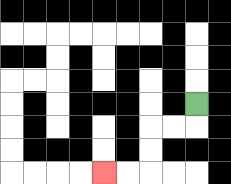{'start': '[8, 4]', 'end': '[4, 7]', 'path_directions': 'D,L,L,D,D,L,L', 'path_coordinates': '[[8, 4], [8, 5], [7, 5], [6, 5], [6, 6], [6, 7], [5, 7], [4, 7]]'}